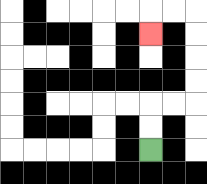{'start': '[6, 6]', 'end': '[6, 1]', 'path_directions': 'U,U,R,R,U,U,U,U,L,L,D', 'path_coordinates': '[[6, 6], [6, 5], [6, 4], [7, 4], [8, 4], [8, 3], [8, 2], [8, 1], [8, 0], [7, 0], [6, 0], [6, 1]]'}